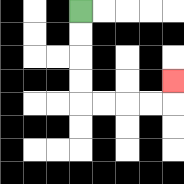{'start': '[3, 0]', 'end': '[7, 3]', 'path_directions': 'D,D,D,D,R,R,R,R,U', 'path_coordinates': '[[3, 0], [3, 1], [3, 2], [3, 3], [3, 4], [4, 4], [5, 4], [6, 4], [7, 4], [7, 3]]'}